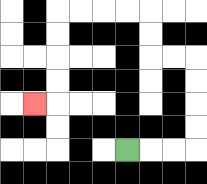{'start': '[5, 6]', 'end': '[1, 4]', 'path_directions': 'R,R,R,U,U,U,U,L,L,U,U,L,L,L,L,D,D,D,D,L', 'path_coordinates': '[[5, 6], [6, 6], [7, 6], [8, 6], [8, 5], [8, 4], [8, 3], [8, 2], [7, 2], [6, 2], [6, 1], [6, 0], [5, 0], [4, 0], [3, 0], [2, 0], [2, 1], [2, 2], [2, 3], [2, 4], [1, 4]]'}